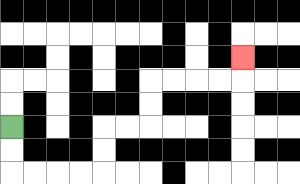{'start': '[0, 5]', 'end': '[10, 2]', 'path_directions': 'D,D,R,R,R,R,U,U,R,R,U,U,R,R,R,R,U', 'path_coordinates': '[[0, 5], [0, 6], [0, 7], [1, 7], [2, 7], [3, 7], [4, 7], [4, 6], [4, 5], [5, 5], [6, 5], [6, 4], [6, 3], [7, 3], [8, 3], [9, 3], [10, 3], [10, 2]]'}